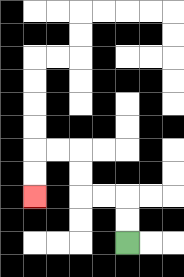{'start': '[5, 10]', 'end': '[1, 8]', 'path_directions': 'U,U,L,L,U,U,L,L,D,D', 'path_coordinates': '[[5, 10], [5, 9], [5, 8], [4, 8], [3, 8], [3, 7], [3, 6], [2, 6], [1, 6], [1, 7], [1, 8]]'}